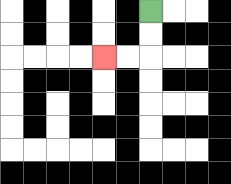{'start': '[6, 0]', 'end': '[4, 2]', 'path_directions': 'D,D,L,L', 'path_coordinates': '[[6, 0], [6, 1], [6, 2], [5, 2], [4, 2]]'}